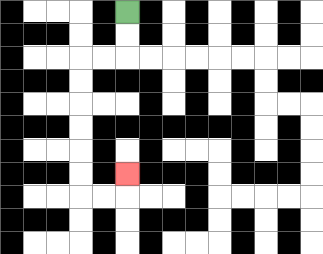{'start': '[5, 0]', 'end': '[5, 7]', 'path_directions': 'D,D,L,L,D,D,D,D,D,D,R,R,U', 'path_coordinates': '[[5, 0], [5, 1], [5, 2], [4, 2], [3, 2], [3, 3], [3, 4], [3, 5], [3, 6], [3, 7], [3, 8], [4, 8], [5, 8], [5, 7]]'}